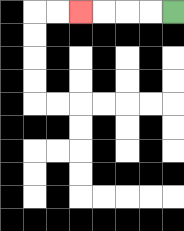{'start': '[7, 0]', 'end': '[3, 0]', 'path_directions': 'L,L,L,L', 'path_coordinates': '[[7, 0], [6, 0], [5, 0], [4, 0], [3, 0]]'}